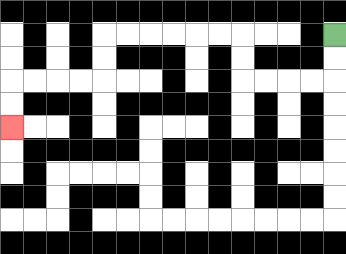{'start': '[14, 1]', 'end': '[0, 5]', 'path_directions': 'D,D,L,L,L,L,U,U,L,L,L,L,L,L,D,D,L,L,L,L,D,D', 'path_coordinates': '[[14, 1], [14, 2], [14, 3], [13, 3], [12, 3], [11, 3], [10, 3], [10, 2], [10, 1], [9, 1], [8, 1], [7, 1], [6, 1], [5, 1], [4, 1], [4, 2], [4, 3], [3, 3], [2, 3], [1, 3], [0, 3], [0, 4], [0, 5]]'}